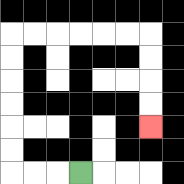{'start': '[3, 7]', 'end': '[6, 5]', 'path_directions': 'L,L,L,U,U,U,U,U,U,R,R,R,R,R,R,D,D,D,D', 'path_coordinates': '[[3, 7], [2, 7], [1, 7], [0, 7], [0, 6], [0, 5], [0, 4], [0, 3], [0, 2], [0, 1], [1, 1], [2, 1], [3, 1], [4, 1], [5, 1], [6, 1], [6, 2], [6, 3], [6, 4], [6, 5]]'}